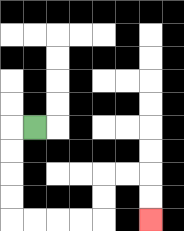{'start': '[1, 5]', 'end': '[6, 9]', 'path_directions': 'L,D,D,D,D,R,R,R,R,U,U,R,R,D,D', 'path_coordinates': '[[1, 5], [0, 5], [0, 6], [0, 7], [0, 8], [0, 9], [1, 9], [2, 9], [3, 9], [4, 9], [4, 8], [4, 7], [5, 7], [6, 7], [6, 8], [6, 9]]'}